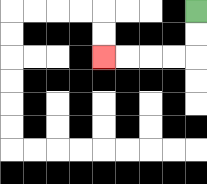{'start': '[8, 0]', 'end': '[4, 2]', 'path_directions': 'D,D,L,L,L,L', 'path_coordinates': '[[8, 0], [8, 1], [8, 2], [7, 2], [6, 2], [5, 2], [4, 2]]'}